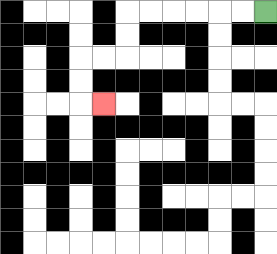{'start': '[11, 0]', 'end': '[4, 4]', 'path_directions': 'L,L,L,L,L,L,D,D,L,L,D,D,R', 'path_coordinates': '[[11, 0], [10, 0], [9, 0], [8, 0], [7, 0], [6, 0], [5, 0], [5, 1], [5, 2], [4, 2], [3, 2], [3, 3], [3, 4], [4, 4]]'}